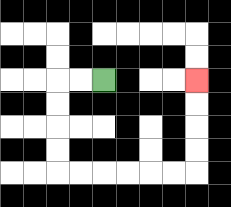{'start': '[4, 3]', 'end': '[8, 3]', 'path_directions': 'L,L,D,D,D,D,R,R,R,R,R,R,U,U,U,U', 'path_coordinates': '[[4, 3], [3, 3], [2, 3], [2, 4], [2, 5], [2, 6], [2, 7], [3, 7], [4, 7], [5, 7], [6, 7], [7, 7], [8, 7], [8, 6], [8, 5], [8, 4], [8, 3]]'}